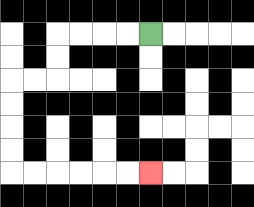{'start': '[6, 1]', 'end': '[6, 7]', 'path_directions': 'L,L,L,L,D,D,L,L,D,D,D,D,R,R,R,R,R,R', 'path_coordinates': '[[6, 1], [5, 1], [4, 1], [3, 1], [2, 1], [2, 2], [2, 3], [1, 3], [0, 3], [0, 4], [0, 5], [0, 6], [0, 7], [1, 7], [2, 7], [3, 7], [4, 7], [5, 7], [6, 7]]'}